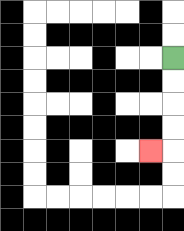{'start': '[7, 2]', 'end': '[6, 6]', 'path_directions': 'D,D,D,D,L', 'path_coordinates': '[[7, 2], [7, 3], [7, 4], [7, 5], [7, 6], [6, 6]]'}